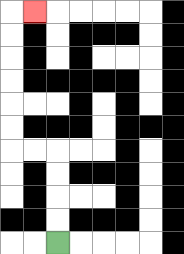{'start': '[2, 10]', 'end': '[1, 0]', 'path_directions': 'U,U,U,U,L,L,U,U,U,U,U,U,R', 'path_coordinates': '[[2, 10], [2, 9], [2, 8], [2, 7], [2, 6], [1, 6], [0, 6], [0, 5], [0, 4], [0, 3], [0, 2], [0, 1], [0, 0], [1, 0]]'}